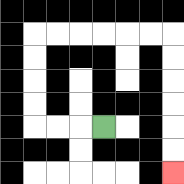{'start': '[4, 5]', 'end': '[7, 7]', 'path_directions': 'L,L,L,U,U,U,U,R,R,R,R,R,R,D,D,D,D,D,D', 'path_coordinates': '[[4, 5], [3, 5], [2, 5], [1, 5], [1, 4], [1, 3], [1, 2], [1, 1], [2, 1], [3, 1], [4, 1], [5, 1], [6, 1], [7, 1], [7, 2], [7, 3], [7, 4], [7, 5], [7, 6], [7, 7]]'}